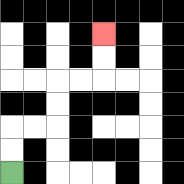{'start': '[0, 7]', 'end': '[4, 1]', 'path_directions': 'U,U,R,R,U,U,R,R,U,U', 'path_coordinates': '[[0, 7], [0, 6], [0, 5], [1, 5], [2, 5], [2, 4], [2, 3], [3, 3], [4, 3], [4, 2], [4, 1]]'}